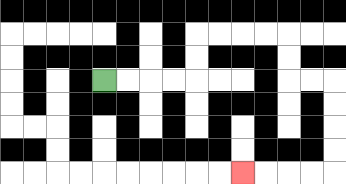{'start': '[4, 3]', 'end': '[10, 7]', 'path_directions': 'R,R,R,R,U,U,R,R,R,R,D,D,R,R,D,D,D,D,L,L,L,L', 'path_coordinates': '[[4, 3], [5, 3], [6, 3], [7, 3], [8, 3], [8, 2], [8, 1], [9, 1], [10, 1], [11, 1], [12, 1], [12, 2], [12, 3], [13, 3], [14, 3], [14, 4], [14, 5], [14, 6], [14, 7], [13, 7], [12, 7], [11, 7], [10, 7]]'}